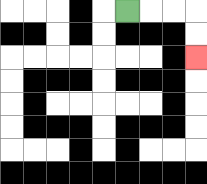{'start': '[5, 0]', 'end': '[8, 2]', 'path_directions': 'R,R,R,D,D', 'path_coordinates': '[[5, 0], [6, 0], [7, 0], [8, 0], [8, 1], [8, 2]]'}